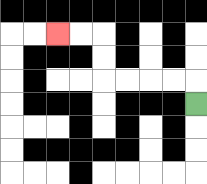{'start': '[8, 4]', 'end': '[2, 1]', 'path_directions': 'U,L,L,L,L,U,U,L,L', 'path_coordinates': '[[8, 4], [8, 3], [7, 3], [6, 3], [5, 3], [4, 3], [4, 2], [4, 1], [3, 1], [2, 1]]'}